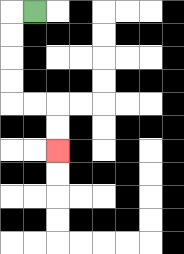{'start': '[1, 0]', 'end': '[2, 6]', 'path_directions': 'L,D,D,D,D,R,R,D,D', 'path_coordinates': '[[1, 0], [0, 0], [0, 1], [0, 2], [0, 3], [0, 4], [1, 4], [2, 4], [2, 5], [2, 6]]'}